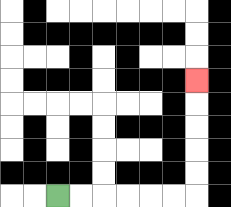{'start': '[2, 8]', 'end': '[8, 3]', 'path_directions': 'R,R,R,R,R,R,U,U,U,U,U', 'path_coordinates': '[[2, 8], [3, 8], [4, 8], [5, 8], [6, 8], [7, 8], [8, 8], [8, 7], [8, 6], [8, 5], [8, 4], [8, 3]]'}